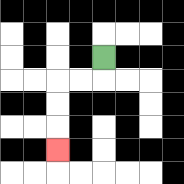{'start': '[4, 2]', 'end': '[2, 6]', 'path_directions': 'D,L,L,D,D,D', 'path_coordinates': '[[4, 2], [4, 3], [3, 3], [2, 3], [2, 4], [2, 5], [2, 6]]'}